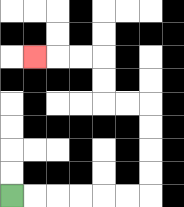{'start': '[0, 8]', 'end': '[1, 2]', 'path_directions': 'R,R,R,R,R,R,U,U,U,U,L,L,U,U,L,L,L', 'path_coordinates': '[[0, 8], [1, 8], [2, 8], [3, 8], [4, 8], [5, 8], [6, 8], [6, 7], [6, 6], [6, 5], [6, 4], [5, 4], [4, 4], [4, 3], [4, 2], [3, 2], [2, 2], [1, 2]]'}